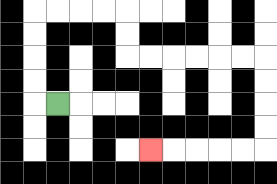{'start': '[2, 4]', 'end': '[6, 6]', 'path_directions': 'L,U,U,U,U,R,R,R,R,D,D,R,R,R,R,R,R,D,D,D,D,L,L,L,L,L', 'path_coordinates': '[[2, 4], [1, 4], [1, 3], [1, 2], [1, 1], [1, 0], [2, 0], [3, 0], [4, 0], [5, 0], [5, 1], [5, 2], [6, 2], [7, 2], [8, 2], [9, 2], [10, 2], [11, 2], [11, 3], [11, 4], [11, 5], [11, 6], [10, 6], [9, 6], [8, 6], [7, 6], [6, 6]]'}